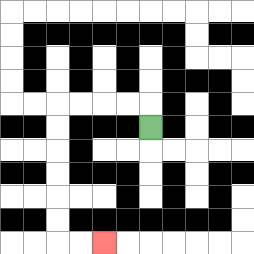{'start': '[6, 5]', 'end': '[4, 10]', 'path_directions': 'U,L,L,L,L,D,D,D,D,D,D,R,R', 'path_coordinates': '[[6, 5], [6, 4], [5, 4], [4, 4], [3, 4], [2, 4], [2, 5], [2, 6], [2, 7], [2, 8], [2, 9], [2, 10], [3, 10], [4, 10]]'}